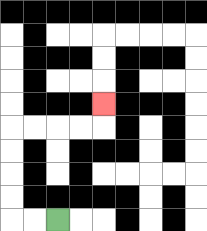{'start': '[2, 9]', 'end': '[4, 4]', 'path_directions': 'L,L,U,U,U,U,R,R,R,R,U', 'path_coordinates': '[[2, 9], [1, 9], [0, 9], [0, 8], [0, 7], [0, 6], [0, 5], [1, 5], [2, 5], [3, 5], [4, 5], [4, 4]]'}